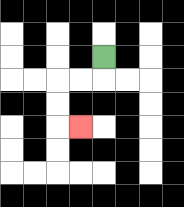{'start': '[4, 2]', 'end': '[3, 5]', 'path_directions': 'D,L,L,D,D,R', 'path_coordinates': '[[4, 2], [4, 3], [3, 3], [2, 3], [2, 4], [2, 5], [3, 5]]'}